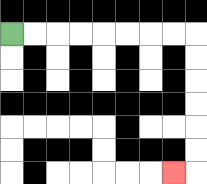{'start': '[0, 1]', 'end': '[7, 7]', 'path_directions': 'R,R,R,R,R,R,R,R,D,D,D,D,D,D,L', 'path_coordinates': '[[0, 1], [1, 1], [2, 1], [3, 1], [4, 1], [5, 1], [6, 1], [7, 1], [8, 1], [8, 2], [8, 3], [8, 4], [8, 5], [8, 6], [8, 7], [7, 7]]'}